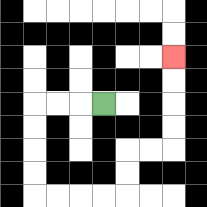{'start': '[4, 4]', 'end': '[7, 2]', 'path_directions': 'L,L,L,D,D,D,D,R,R,R,R,U,U,R,R,U,U,U,U', 'path_coordinates': '[[4, 4], [3, 4], [2, 4], [1, 4], [1, 5], [1, 6], [1, 7], [1, 8], [2, 8], [3, 8], [4, 8], [5, 8], [5, 7], [5, 6], [6, 6], [7, 6], [7, 5], [7, 4], [7, 3], [7, 2]]'}